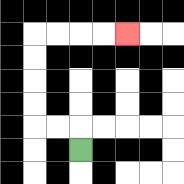{'start': '[3, 6]', 'end': '[5, 1]', 'path_directions': 'U,L,L,U,U,U,U,R,R,R,R', 'path_coordinates': '[[3, 6], [3, 5], [2, 5], [1, 5], [1, 4], [1, 3], [1, 2], [1, 1], [2, 1], [3, 1], [4, 1], [5, 1]]'}